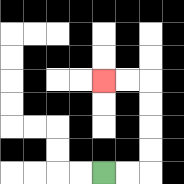{'start': '[4, 7]', 'end': '[4, 3]', 'path_directions': 'R,R,U,U,U,U,L,L', 'path_coordinates': '[[4, 7], [5, 7], [6, 7], [6, 6], [6, 5], [6, 4], [6, 3], [5, 3], [4, 3]]'}